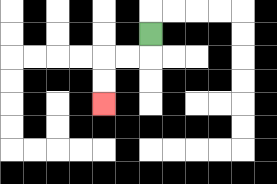{'start': '[6, 1]', 'end': '[4, 4]', 'path_directions': 'D,L,L,D,D', 'path_coordinates': '[[6, 1], [6, 2], [5, 2], [4, 2], [4, 3], [4, 4]]'}